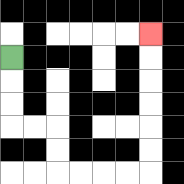{'start': '[0, 2]', 'end': '[6, 1]', 'path_directions': 'D,D,D,R,R,D,D,R,R,R,R,U,U,U,U,U,U', 'path_coordinates': '[[0, 2], [0, 3], [0, 4], [0, 5], [1, 5], [2, 5], [2, 6], [2, 7], [3, 7], [4, 7], [5, 7], [6, 7], [6, 6], [6, 5], [6, 4], [6, 3], [6, 2], [6, 1]]'}